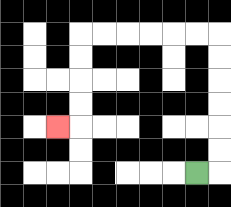{'start': '[8, 7]', 'end': '[2, 5]', 'path_directions': 'R,U,U,U,U,U,U,L,L,L,L,L,L,D,D,D,D,L', 'path_coordinates': '[[8, 7], [9, 7], [9, 6], [9, 5], [9, 4], [9, 3], [9, 2], [9, 1], [8, 1], [7, 1], [6, 1], [5, 1], [4, 1], [3, 1], [3, 2], [3, 3], [3, 4], [3, 5], [2, 5]]'}